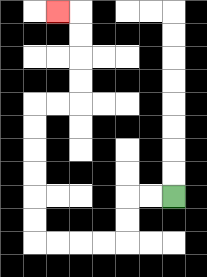{'start': '[7, 8]', 'end': '[2, 0]', 'path_directions': 'L,L,D,D,L,L,L,L,U,U,U,U,U,U,R,R,U,U,U,U,L', 'path_coordinates': '[[7, 8], [6, 8], [5, 8], [5, 9], [5, 10], [4, 10], [3, 10], [2, 10], [1, 10], [1, 9], [1, 8], [1, 7], [1, 6], [1, 5], [1, 4], [2, 4], [3, 4], [3, 3], [3, 2], [3, 1], [3, 0], [2, 0]]'}